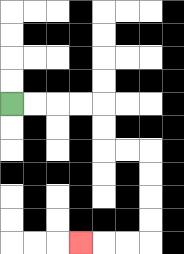{'start': '[0, 4]', 'end': '[3, 10]', 'path_directions': 'R,R,R,R,D,D,R,R,D,D,D,D,L,L,L', 'path_coordinates': '[[0, 4], [1, 4], [2, 4], [3, 4], [4, 4], [4, 5], [4, 6], [5, 6], [6, 6], [6, 7], [6, 8], [6, 9], [6, 10], [5, 10], [4, 10], [3, 10]]'}